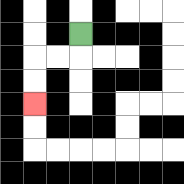{'start': '[3, 1]', 'end': '[1, 4]', 'path_directions': 'D,L,L,D,D', 'path_coordinates': '[[3, 1], [3, 2], [2, 2], [1, 2], [1, 3], [1, 4]]'}